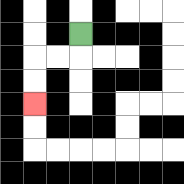{'start': '[3, 1]', 'end': '[1, 4]', 'path_directions': 'D,L,L,D,D', 'path_coordinates': '[[3, 1], [3, 2], [2, 2], [1, 2], [1, 3], [1, 4]]'}